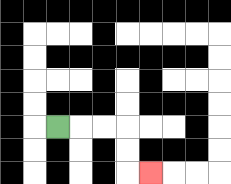{'start': '[2, 5]', 'end': '[6, 7]', 'path_directions': 'R,R,R,D,D,R', 'path_coordinates': '[[2, 5], [3, 5], [4, 5], [5, 5], [5, 6], [5, 7], [6, 7]]'}